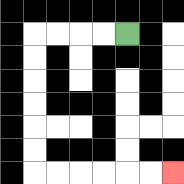{'start': '[5, 1]', 'end': '[7, 7]', 'path_directions': 'L,L,L,L,D,D,D,D,D,D,R,R,R,R,R,R', 'path_coordinates': '[[5, 1], [4, 1], [3, 1], [2, 1], [1, 1], [1, 2], [1, 3], [1, 4], [1, 5], [1, 6], [1, 7], [2, 7], [3, 7], [4, 7], [5, 7], [6, 7], [7, 7]]'}